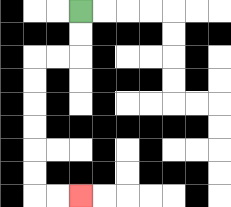{'start': '[3, 0]', 'end': '[3, 8]', 'path_directions': 'D,D,L,L,D,D,D,D,D,D,R,R', 'path_coordinates': '[[3, 0], [3, 1], [3, 2], [2, 2], [1, 2], [1, 3], [1, 4], [1, 5], [1, 6], [1, 7], [1, 8], [2, 8], [3, 8]]'}